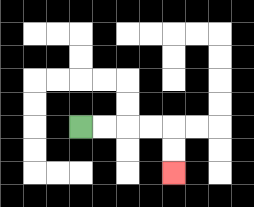{'start': '[3, 5]', 'end': '[7, 7]', 'path_directions': 'R,R,R,R,D,D', 'path_coordinates': '[[3, 5], [4, 5], [5, 5], [6, 5], [7, 5], [7, 6], [7, 7]]'}